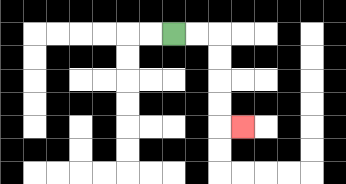{'start': '[7, 1]', 'end': '[10, 5]', 'path_directions': 'R,R,D,D,D,D,R', 'path_coordinates': '[[7, 1], [8, 1], [9, 1], [9, 2], [9, 3], [9, 4], [9, 5], [10, 5]]'}